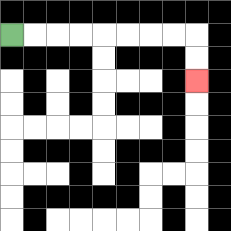{'start': '[0, 1]', 'end': '[8, 3]', 'path_directions': 'R,R,R,R,R,R,R,R,D,D', 'path_coordinates': '[[0, 1], [1, 1], [2, 1], [3, 1], [4, 1], [5, 1], [6, 1], [7, 1], [8, 1], [8, 2], [8, 3]]'}